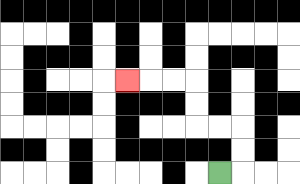{'start': '[9, 7]', 'end': '[5, 3]', 'path_directions': 'R,U,U,L,L,U,U,L,L,L', 'path_coordinates': '[[9, 7], [10, 7], [10, 6], [10, 5], [9, 5], [8, 5], [8, 4], [8, 3], [7, 3], [6, 3], [5, 3]]'}